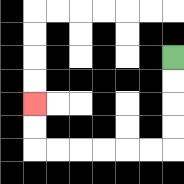{'start': '[7, 2]', 'end': '[1, 4]', 'path_directions': 'D,D,D,D,L,L,L,L,L,L,U,U', 'path_coordinates': '[[7, 2], [7, 3], [7, 4], [7, 5], [7, 6], [6, 6], [5, 6], [4, 6], [3, 6], [2, 6], [1, 6], [1, 5], [1, 4]]'}